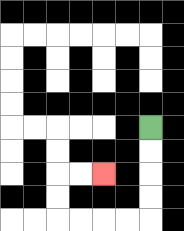{'start': '[6, 5]', 'end': '[4, 7]', 'path_directions': 'D,D,D,D,L,L,L,L,U,U,R,R', 'path_coordinates': '[[6, 5], [6, 6], [6, 7], [6, 8], [6, 9], [5, 9], [4, 9], [3, 9], [2, 9], [2, 8], [2, 7], [3, 7], [4, 7]]'}